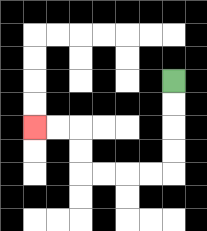{'start': '[7, 3]', 'end': '[1, 5]', 'path_directions': 'D,D,D,D,L,L,L,L,U,U,L,L', 'path_coordinates': '[[7, 3], [7, 4], [7, 5], [7, 6], [7, 7], [6, 7], [5, 7], [4, 7], [3, 7], [3, 6], [3, 5], [2, 5], [1, 5]]'}